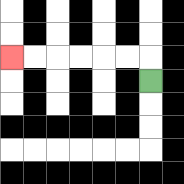{'start': '[6, 3]', 'end': '[0, 2]', 'path_directions': 'U,L,L,L,L,L,L', 'path_coordinates': '[[6, 3], [6, 2], [5, 2], [4, 2], [3, 2], [2, 2], [1, 2], [0, 2]]'}